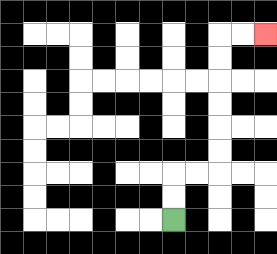{'start': '[7, 9]', 'end': '[11, 1]', 'path_directions': 'U,U,R,R,U,U,U,U,U,U,R,R', 'path_coordinates': '[[7, 9], [7, 8], [7, 7], [8, 7], [9, 7], [9, 6], [9, 5], [9, 4], [9, 3], [9, 2], [9, 1], [10, 1], [11, 1]]'}